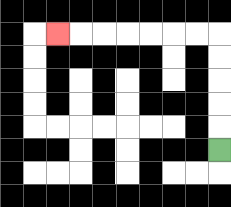{'start': '[9, 6]', 'end': '[2, 1]', 'path_directions': 'U,U,U,U,U,L,L,L,L,L,L,L', 'path_coordinates': '[[9, 6], [9, 5], [9, 4], [9, 3], [9, 2], [9, 1], [8, 1], [7, 1], [6, 1], [5, 1], [4, 1], [3, 1], [2, 1]]'}